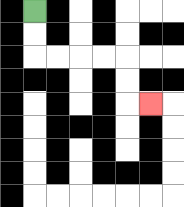{'start': '[1, 0]', 'end': '[6, 4]', 'path_directions': 'D,D,R,R,R,R,D,D,R', 'path_coordinates': '[[1, 0], [1, 1], [1, 2], [2, 2], [3, 2], [4, 2], [5, 2], [5, 3], [5, 4], [6, 4]]'}